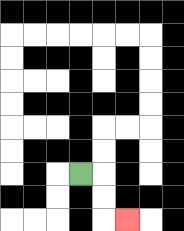{'start': '[3, 7]', 'end': '[5, 9]', 'path_directions': 'R,D,D,R', 'path_coordinates': '[[3, 7], [4, 7], [4, 8], [4, 9], [5, 9]]'}